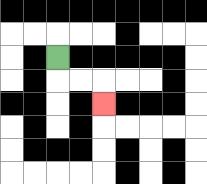{'start': '[2, 2]', 'end': '[4, 4]', 'path_directions': 'D,R,R,D', 'path_coordinates': '[[2, 2], [2, 3], [3, 3], [4, 3], [4, 4]]'}